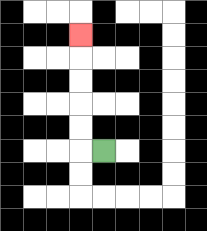{'start': '[4, 6]', 'end': '[3, 1]', 'path_directions': 'L,U,U,U,U,U', 'path_coordinates': '[[4, 6], [3, 6], [3, 5], [3, 4], [3, 3], [3, 2], [3, 1]]'}